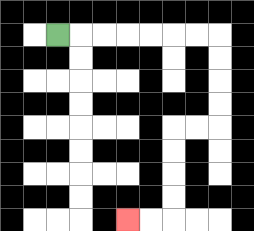{'start': '[2, 1]', 'end': '[5, 9]', 'path_directions': 'R,R,R,R,R,R,R,D,D,D,D,L,L,D,D,D,D,L,L', 'path_coordinates': '[[2, 1], [3, 1], [4, 1], [5, 1], [6, 1], [7, 1], [8, 1], [9, 1], [9, 2], [9, 3], [9, 4], [9, 5], [8, 5], [7, 5], [7, 6], [7, 7], [7, 8], [7, 9], [6, 9], [5, 9]]'}